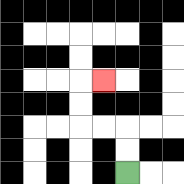{'start': '[5, 7]', 'end': '[4, 3]', 'path_directions': 'U,U,L,L,U,U,R', 'path_coordinates': '[[5, 7], [5, 6], [5, 5], [4, 5], [3, 5], [3, 4], [3, 3], [4, 3]]'}